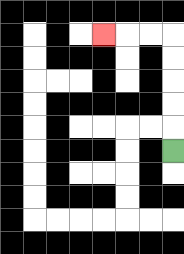{'start': '[7, 6]', 'end': '[4, 1]', 'path_directions': 'U,U,U,U,U,L,L,L', 'path_coordinates': '[[7, 6], [7, 5], [7, 4], [7, 3], [7, 2], [7, 1], [6, 1], [5, 1], [4, 1]]'}